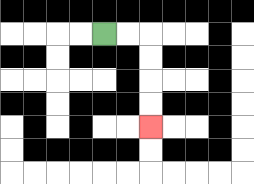{'start': '[4, 1]', 'end': '[6, 5]', 'path_directions': 'R,R,D,D,D,D', 'path_coordinates': '[[4, 1], [5, 1], [6, 1], [6, 2], [6, 3], [6, 4], [6, 5]]'}